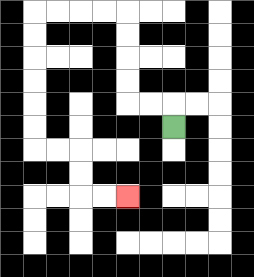{'start': '[7, 5]', 'end': '[5, 8]', 'path_directions': 'U,L,L,U,U,U,U,L,L,L,L,D,D,D,D,D,D,R,R,D,D,R,R', 'path_coordinates': '[[7, 5], [7, 4], [6, 4], [5, 4], [5, 3], [5, 2], [5, 1], [5, 0], [4, 0], [3, 0], [2, 0], [1, 0], [1, 1], [1, 2], [1, 3], [1, 4], [1, 5], [1, 6], [2, 6], [3, 6], [3, 7], [3, 8], [4, 8], [5, 8]]'}